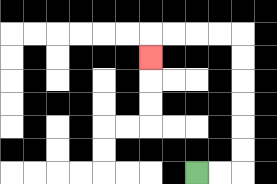{'start': '[8, 7]', 'end': '[6, 2]', 'path_directions': 'R,R,U,U,U,U,U,U,L,L,L,L,D', 'path_coordinates': '[[8, 7], [9, 7], [10, 7], [10, 6], [10, 5], [10, 4], [10, 3], [10, 2], [10, 1], [9, 1], [8, 1], [7, 1], [6, 1], [6, 2]]'}